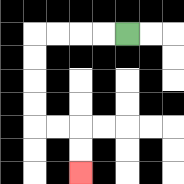{'start': '[5, 1]', 'end': '[3, 7]', 'path_directions': 'L,L,L,L,D,D,D,D,R,R,D,D', 'path_coordinates': '[[5, 1], [4, 1], [3, 1], [2, 1], [1, 1], [1, 2], [1, 3], [1, 4], [1, 5], [2, 5], [3, 5], [3, 6], [3, 7]]'}